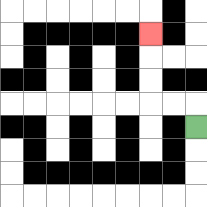{'start': '[8, 5]', 'end': '[6, 1]', 'path_directions': 'U,L,L,U,U,U', 'path_coordinates': '[[8, 5], [8, 4], [7, 4], [6, 4], [6, 3], [6, 2], [6, 1]]'}